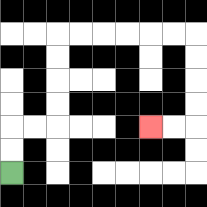{'start': '[0, 7]', 'end': '[6, 5]', 'path_directions': 'U,U,R,R,U,U,U,U,R,R,R,R,R,R,D,D,D,D,L,L', 'path_coordinates': '[[0, 7], [0, 6], [0, 5], [1, 5], [2, 5], [2, 4], [2, 3], [2, 2], [2, 1], [3, 1], [4, 1], [5, 1], [6, 1], [7, 1], [8, 1], [8, 2], [8, 3], [8, 4], [8, 5], [7, 5], [6, 5]]'}